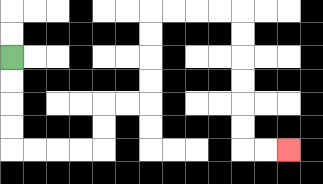{'start': '[0, 2]', 'end': '[12, 6]', 'path_directions': 'D,D,D,D,R,R,R,R,U,U,R,R,U,U,U,U,R,R,R,R,D,D,D,D,D,D,R,R', 'path_coordinates': '[[0, 2], [0, 3], [0, 4], [0, 5], [0, 6], [1, 6], [2, 6], [3, 6], [4, 6], [4, 5], [4, 4], [5, 4], [6, 4], [6, 3], [6, 2], [6, 1], [6, 0], [7, 0], [8, 0], [9, 0], [10, 0], [10, 1], [10, 2], [10, 3], [10, 4], [10, 5], [10, 6], [11, 6], [12, 6]]'}